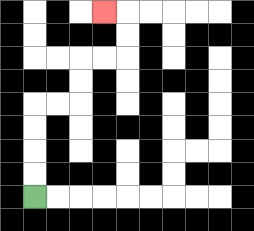{'start': '[1, 8]', 'end': '[4, 0]', 'path_directions': 'U,U,U,U,R,R,U,U,R,R,U,U,L', 'path_coordinates': '[[1, 8], [1, 7], [1, 6], [1, 5], [1, 4], [2, 4], [3, 4], [3, 3], [3, 2], [4, 2], [5, 2], [5, 1], [5, 0], [4, 0]]'}